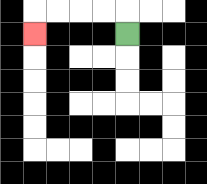{'start': '[5, 1]', 'end': '[1, 1]', 'path_directions': 'U,L,L,L,L,D', 'path_coordinates': '[[5, 1], [5, 0], [4, 0], [3, 0], [2, 0], [1, 0], [1, 1]]'}